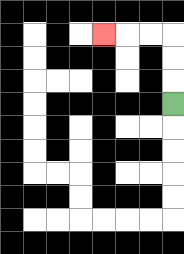{'start': '[7, 4]', 'end': '[4, 1]', 'path_directions': 'U,U,U,L,L,L', 'path_coordinates': '[[7, 4], [7, 3], [7, 2], [7, 1], [6, 1], [5, 1], [4, 1]]'}